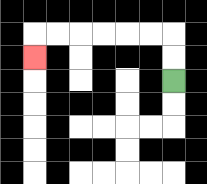{'start': '[7, 3]', 'end': '[1, 2]', 'path_directions': 'U,U,L,L,L,L,L,L,D', 'path_coordinates': '[[7, 3], [7, 2], [7, 1], [6, 1], [5, 1], [4, 1], [3, 1], [2, 1], [1, 1], [1, 2]]'}